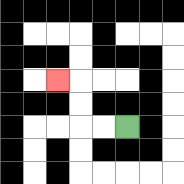{'start': '[5, 5]', 'end': '[2, 3]', 'path_directions': 'L,L,U,U,L', 'path_coordinates': '[[5, 5], [4, 5], [3, 5], [3, 4], [3, 3], [2, 3]]'}